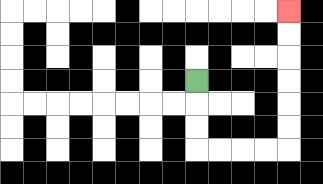{'start': '[8, 3]', 'end': '[12, 0]', 'path_directions': 'D,D,D,R,R,R,R,U,U,U,U,U,U', 'path_coordinates': '[[8, 3], [8, 4], [8, 5], [8, 6], [9, 6], [10, 6], [11, 6], [12, 6], [12, 5], [12, 4], [12, 3], [12, 2], [12, 1], [12, 0]]'}